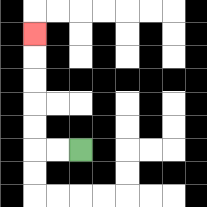{'start': '[3, 6]', 'end': '[1, 1]', 'path_directions': 'L,L,U,U,U,U,U', 'path_coordinates': '[[3, 6], [2, 6], [1, 6], [1, 5], [1, 4], [1, 3], [1, 2], [1, 1]]'}